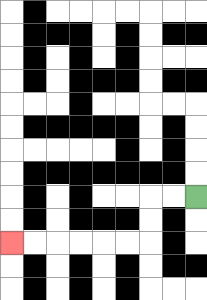{'start': '[8, 8]', 'end': '[0, 10]', 'path_directions': 'L,L,D,D,L,L,L,L,L,L', 'path_coordinates': '[[8, 8], [7, 8], [6, 8], [6, 9], [6, 10], [5, 10], [4, 10], [3, 10], [2, 10], [1, 10], [0, 10]]'}